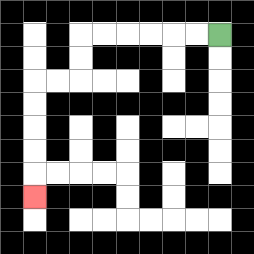{'start': '[9, 1]', 'end': '[1, 8]', 'path_directions': 'L,L,L,L,L,L,D,D,L,L,D,D,D,D,D', 'path_coordinates': '[[9, 1], [8, 1], [7, 1], [6, 1], [5, 1], [4, 1], [3, 1], [3, 2], [3, 3], [2, 3], [1, 3], [1, 4], [1, 5], [1, 6], [1, 7], [1, 8]]'}